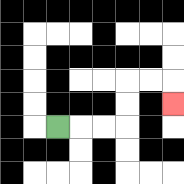{'start': '[2, 5]', 'end': '[7, 4]', 'path_directions': 'R,R,R,U,U,R,R,D', 'path_coordinates': '[[2, 5], [3, 5], [4, 5], [5, 5], [5, 4], [5, 3], [6, 3], [7, 3], [7, 4]]'}